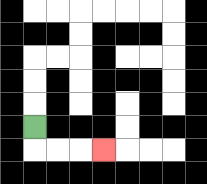{'start': '[1, 5]', 'end': '[4, 6]', 'path_directions': 'D,R,R,R', 'path_coordinates': '[[1, 5], [1, 6], [2, 6], [3, 6], [4, 6]]'}